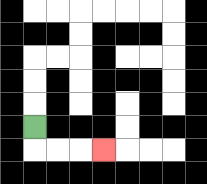{'start': '[1, 5]', 'end': '[4, 6]', 'path_directions': 'D,R,R,R', 'path_coordinates': '[[1, 5], [1, 6], [2, 6], [3, 6], [4, 6]]'}